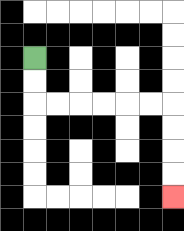{'start': '[1, 2]', 'end': '[7, 8]', 'path_directions': 'D,D,R,R,R,R,R,R,D,D,D,D', 'path_coordinates': '[[1, 2], [1, 3], [1, 4], [2, 4], [3, 4], [4, 4], [5, 4], [6, 4], [7, 4], [7, 5], [7, 6], [7, 7], [7, 8]]'}